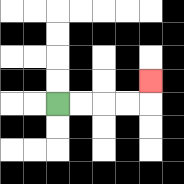{'start': '[2, 4]', 'end': '[6, 3]', 'path_directions': 'R,R,R,R,U', 'path_coordinates': '[[2, 4], [3, 4], [4, 4], [5, 4], [6, 4], [6, 3]]'}